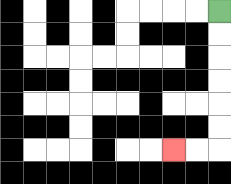{'start': '[9, 0]', 'end': '[7, 6]', 'path_directions': 'D,D,D,D,D,D,L,L', 'path_coordinates': '[[9, 0], [9, 1], [9, 2], [9, 3], [9, 4], [9, 5], [9, 6], [8, 6], [7, 6]]'}